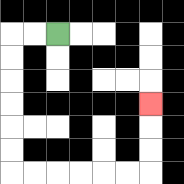{'start': '[2, 1]', 'end': '[6, 4]', 'path_directions': 'L,L,D,D,D,D,D,D,R,R,R,R,R,R,U,U,U', 'path_coordinates': '[[2, 1], [1, 1], [0, 1], [0, 2], [0, 3], [0, 4], [0, 5], [0, 6], [0, 7], [1, 7], [2, 7], [3, 7], [4, 7], [5, 7], [6, 7], [6, 6], [6, 5], [6, 4]]'}